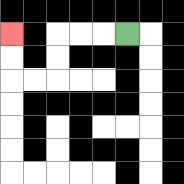{'start': '[5, 1]', 'end': '[0, 1]', 'path_directions': 'L,L,L,D,D,L,L,U,U', 'path_coordinates': '[[5, 1], [4, 1], [3, 1], [2, 1], [2, 2], [2, 3], [1, 3], [0, 3], [0, 2], [0, 1]]'}